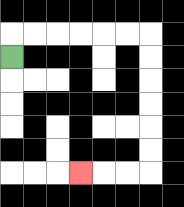{'start': '[0, 2]', 'end': '[3, 7]', 'path_directions': 'U,R,R,R,R,R,R,D,D,D,D,D,D,L,L,L', 'path_coordinates': '[[0, 2], [0, 1], [1, 1], [2, 1], [3, 1], [4, 1], [5, 1], [6, 1], [6, 2], [6, 3], [6, 4], [6, 5], [6, 6], [6, 7], [5, 7], [4, 7], [3, 7]]'}